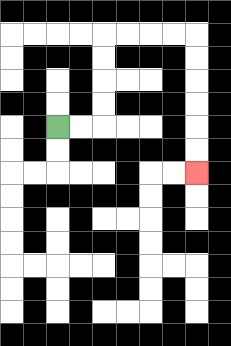{'start': '[2, 5]', 'end': '[8, 7]', 'path_directions': 'R,R,U,U,U,U,R,R,R,R,D,D,D,D,D,D', 'path_coordinates': '[[2, 5], [3, 5], [4, 5], [4, 4], [4, 3], [4, 2], [4, 1], [5, 1], [6, 1], [7, 1], [8, 1], [8, 2], [8, 3], [8, 4], [8, 5], [8, 6], [8, 7]]'}